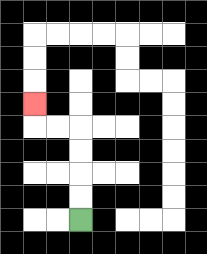{'start': '[3, 9]', 'end': '[1, 4]', 'path_directions': 'U,U,U,U,L,L,U', 'path_coordinates': '[[3, 9], [3, 8], [3, 7], [3, 6], [3, 5], [2, 5], [1, 5], [1, 4]]'}